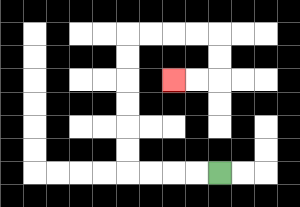{'start': '[9, 7]', 'end': '[7, 3]', 'path_directions': 'L,L,L,L,U,U,U,U,U,U,R,R,R,R,D,D,L,L', 'path_coordinates': '[[9, 7], [8, 7], [7, 7], [6, 7], [5, 7], [5, 6], [5, 5], [5, 4], [5, 3], [5, 2], [5, 1], [6, 1], [7, 1], [8, 1], [9, 1], [9, 2], [9, 3], [8, 3], [7, 3]]'}